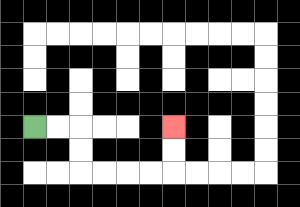{'start': '[1, 5]', 'end': '[7, 5]', 'path_directions': 'R,R,D,D,R,R,R,R,U,U', 'path_coordinates': '[[1, 5], [2, 5], [3, 5], [3, 6], [3, 7], [4, 7], [5, 7], [6, 7], [7, 7], [7, 6], [7, 5]]'}